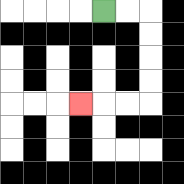{'start': '[4, 0]', 'end': '[3, 4]', 'path_directions': 'R,R,D,D,D,D,L,L,L', 'path_coordinates': '[[4, 0], [5, 0], [6, 0], [6, 1], [6, 2], [6, 3], [6, 4], [5, 4], [4, 4], [3, 4]]'}